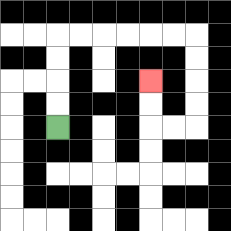{'start': '[2, 5]', 'end': '[6, 3]', 'path_directions': 'U,U,U,U,R,R,R,R,R,R,D,D,D,D,L,L,U,U', 'path_coordinates': '[[2, 5], [2, 4], [2, 3], [2, 2], [2, 1], [3, 1], [4, 1], [5, 1], [6, 1], [7, 1], [8, 1], [8, 2], [8, 3], [8, 4], [8, 5], [7, 5], [6, 5], [6, 4], [6, 3]]'}